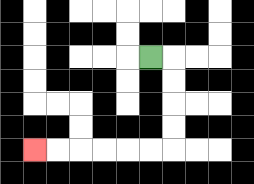{'start': '[6, 2]', 'end': '[1, 6]', 'path_directions': 'R,D,D,D,D,L,L,L,L,L,L', 'path_coordinates': '[[6, 2], [7, 2], [7, 3], [7, 4], [7, 5], [7, 6], [6, 6], [5, 6], [4, 6], [3, 6], [2, 6], [1, 6]]'}